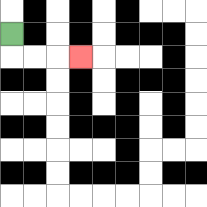{'start': '[0, 1]', 'end': '[3, 2]', 'path_directions': 'D,R,R,R', 'path_coordinates': '[[0, 1], [0, 2], [1, 2], [2, 2], [3, 2]]'}